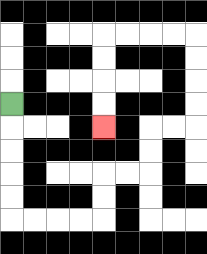{'start': '[0, 4]', 'end': '[4, 5]', 'path_directions': 'D,D,D,D,D,R,R,R,R,U,U,R,R,U,U,R,R,U,U,U,U,L,L,L,L,D,D,D,D', 'path_coordinates': '[[0, 4], [0, 5], [0, 6], [0, 7], [0, 8], [0, 9], [1, 9], [2, 9], [3, 9], [4, 9], [4, 8], [4, 7], [5, 7], [6, 7], [6, 6], [6, 5], [7, 5], [8, 5], [8, 4], [8, 3], [8, 2], [8, 1], [7, 1], [6, 1], [5, 1], [4, 1], [4, 2], [4, 3], [4, 4], [4, 5]]'}